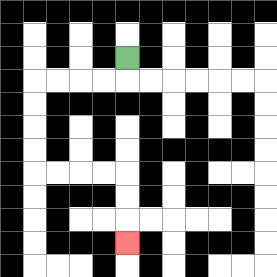{'start': '[5, 2]', 'end': '[5, 10]', 'path_directions': 'D,L,L,L,L,D,D,D,D,R,R,R,R,D,D,D', 'path_coordinates': '[[5, 2], [5, 3], [4, 3], [3, 3], [2, 3], [1, 3], [1, 4], [1, 5], [1, 6], [1, 7], [2, 7], [3, 7], [4, 7], [5, 7], [5, 8], [5, 9], [5, 10]]'}